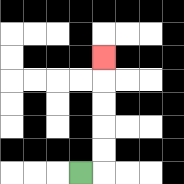{'start': '[3, 7]', 'end': '[4, 2]', 'path_directions': 'R,U,U,U,U,U', 'path_coordinates': '[[3, 7], [4, 7], [4, 6], [4, 5], [4, 4], [4, 3], [4, 2]]'}